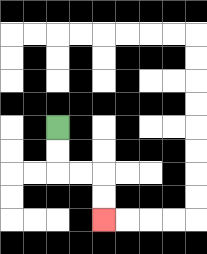{'start': '[2, 5]', 'end': '[4, 9]', 'path_directions': 'D,D,R,R,D,D', 'path_coordinates': '[[2, 5], [2, 6], [2, 7], [3, 7], [4, 7], [4, 8], [4, 9]]'}